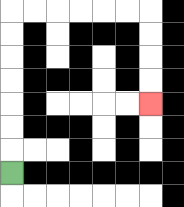{'start': '[0, 7]', 'end': '[6, 4]', 'path_directions': 'U,U,U,U,U,U,U,R,R,R,R,R,R,D,D,D,D', 'path_coordinates': '[[0, 7], [0, 6], [0, 5], [0, 4], [0, 3], [0, 2], [0, 1], [0, 0], [1, 0], [2, 0], [3, 0], [4, 0], [5, 0], [6, 0], [6, 1], [6, 2], [6, 3], [6, 4]]'}